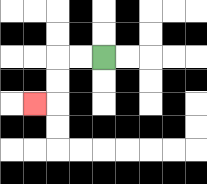{'start': '[4, 2]', 'end': '[1, 4]', 'path_directions': 'L,L,D,D,L', 'path_coordinates': '[[4, 2], [3, 2], [2, 2], [2, 3], [2, 4], [1, 4]]'}